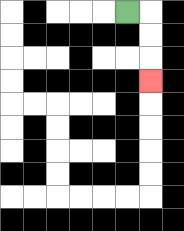{'start': '[5, 0]', 'end': '[6, 3]', 'path_directions': 'R,D,D,D', 'path_coordinates': '[[5, 0], [6, 0], [6, 1], [6, 2], [6, 3]]'}